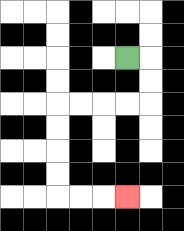{'start': '[5, 2]', 'end': '[5, 8]', 'path_directions': 'R,D,D,L,L,L,L,D,D,D,D,R,R,R', 'path_coordinates': '[[5, 2], [6, 2], [6, 3], [6, 4], [5, 4], [4, 4], [3, 4], [2, 4], [2, 5], [2, 6], [2, 7], [2, 8], [3, 8], [4, 8], [5, 8]]'}